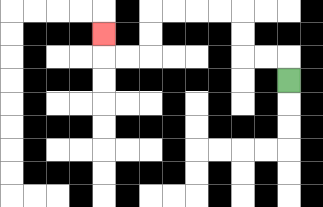{'start': '[12, 3]', 'end': '[4, 1]', 'path_directions': 'U,L,L,U,U,L,L,L,L,D,D,L,L,U', 'path_coordinates': '[[12, 3], [12, 2], [11, 2], [10, 2], [10, 1], [10, 0], [9, 0], [8, 0], [7, 0], [6, 0], [6, 1], [6, 2], [5, 2], [4, 2], [4, 1]]'}